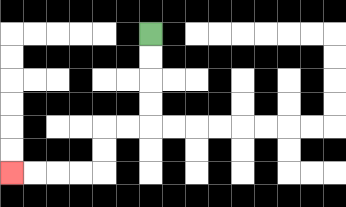{'start': '[6, 1]', 'end': '[0, 7]', 'path_directions': 'D,D,D,D,L,L,D,D,L,L,L,L', 'path_coordinates': '[[6, 1], [6, 2], [6, 3], [6, 4], [6, 5], [5, 5], [4, 5], [4, 6], [4, 7], [3, 7], [2, 7], [1, 7], [0, 7]]'}